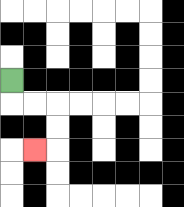{'start': '[0, 3]', 'end': '[1, 6]', 'path_directions': 'D,R,R,D,D,L', 'path_coordinates': '[[0, 3], [0, 4], [1, 4], [2, 4], [2, 5], [2, 6], [1, 6]]'}